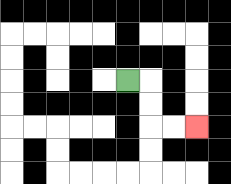{'start': '[5, 3]', 'end': '[8, 5]', 'path_directions': 'R,D,D,R,R', 'path_coordinates': '[[5, 3], [6, 3], [6, 4], [6, 5], [7, 5], [8, 5]]'}